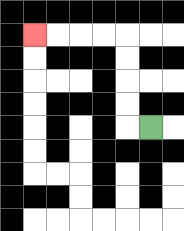{'start': '[6, 5]', 'end': '[1, 1]', 'path_directions': 'L,U,U,U,U,L,L,L,L', 'path_coordinates': '[[6, 5], [5, 5], [5, 4], [5, 3], [5, 2], [5, 1], [4, 1], [3, 1], [2, 1], [1, 1]]'}